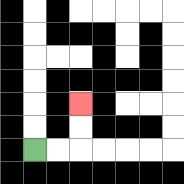{'start': '[1, 6]', 'end': '[3, 4]', 'path_directions': 'R,R,U,U', 'path_coordinates': '[[1, 6], [2, 6], [3, 6], [3, 5], [3, 4]]'}